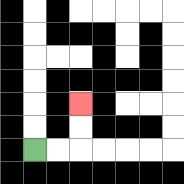{'start': '[1, 6]', 'end': '[3, 4]', 'path_directions': 'R,R,U,U', 'path_coordinates': '[[1, 6], [2, 6], [3, 6], [3, 5], [3, 4]]'}